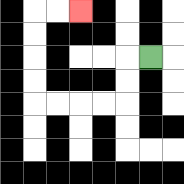{'start': '[6, 2]', 'end': '[3, 0]', 'path_directions': 'L,D,D,L,L,L,L,U,U,U,U,R,R', 'path_coordinates': '[[6, 2], [5, 2], [5, 3], [5, 4], [4, 4], [3, 4], [2, 4], [1, 4], [1, 3], [1, 2], [1, 1], [1, 0], [2, 0], [3, 0]]'}